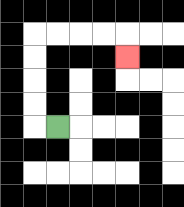{'start': '[2, 5]', 'end': '[5, 2]', 'path_directions': 'L,U,U,U,U,R,R,R,R,D', 'path_coordinates': '[[2, 5], [1, 5], [1, 4], [1, 3], [1, 2], [1, 1], [2, 1], [3, 1], [4, 1], [5, 1], [5, 2]]'}